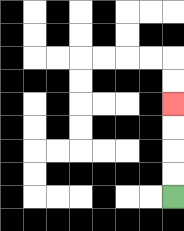{'start': '[7, 8]', 'end': '[7, 4]', 'path_directions': 'U,U,U,U', 'path_coordinates': '[[7, 8], [7, 7], [7, 6], [7, 5], [7, 4]]'}